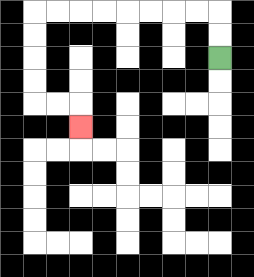{'start': '[9, 2]', 'end': '[3, 5]', 'path_directions': 'U,U,L,L,L,L,L,L,L,L,D,D,D,D,R,R,D', 'path_coordinates': '[[9, 2], [9, 1], [9, 0], [8, 0], [7, 0], [6, 0], [5, 0], [4, 0], [3, 0], [2, 0], [1, 0], [1, 1], [1, 2], [1, 3], [1, 4], [2, 4], [3, 4], [3, 5]]'}